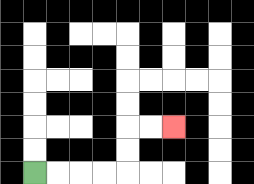{'start': '[1, 7]', 'end': '[7, 5]', 'path_directions': 'R,R,R,R,U,U,R,R', 'path_coordinates': '[[1, 7], [2, 7], [3, 7], [4, 7], [5, 7], [5, 6], [5, 5], [6, 5], [7, 5]]'}